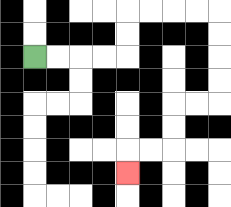{'start': '[1, 2]', 'end': '[5, 7]', 'path_directions': 'R,R,R,R,U,U,R,R,R,R,D,D,D,D,L,L,D,D,L,L,D', 'path_coordinates': '[[1, 2], [2, 2], [3, 2], [4, 2], [5, 2], [5, 1], [5, 0], [6, 0], [7, 0], [8, 0], [9, 0], [9, 1], [9, 2], [9, 3], [9, 4], [8, 4], [7, 4], [7, 5], [7, 6], [6, 6], [5, 6], [5, 7]]'}